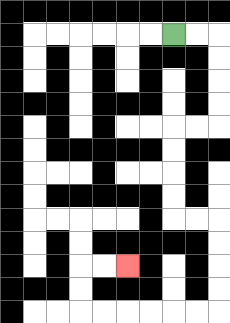{'start': '[7, 1]', 'end': '[5, 11]', 'path_directions': 'R,R,D,D,D,D,L,L,D,D,D,D,R,R,D,D,D,D,L,L,L,L,L,L,U,U,R,R', 'path_coordinates': '[[7, 1], [8, 1], [9, 1], [9, 2], [9, 3], [9, 4], [9, 5], [8, 5], [7, 5], [7, 6], [7, 7], [7, 8], [7, 9], [8, 9], [9, 9], [9, 10], [9, 11], [9, 12], [9, 13], [8, 13], [7, 13], [6, 13], [5, 13], [4, 13], [3, 13], [3, 12], [3, 11], [4, 11], [5, 11]]'}